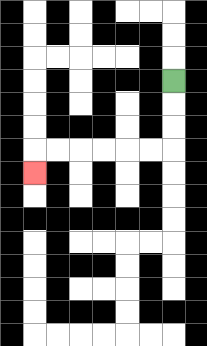{'start': '[7, 3]', 'end': '[1, 7]', 'path_directions': 'D,D,D,L,L,L,L,L,L,D', 'path_coordinates': '[[7, 3], [7, 4], [7, 5], [7, 6], [6, 6], [5, 6], [4, 6], [3, 6], [2, 6], [1, 6], [1, 7]]'}